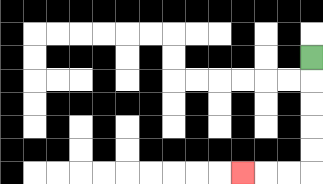{'start': '[13, 2]', 'end': '[10, 7]', 'path_directions': 'D,D,D,D,D,L,L,L', 'path_coordinates': '[[13, 2], [13, 3], [13, 4], [13, 5], [13, 6], [13, 7], [12, 7], [11, 7], [10, 7]]'}